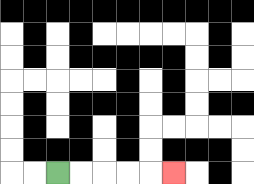{'start': '[2, 7]', 'end': '[7, 7]', 'path_directions': 'R,R,R,R,R', 'path_coordinates': '[[2, 7], [3, 7], [4, 7], [5, 7], [6, 7], [7, 7]]'}